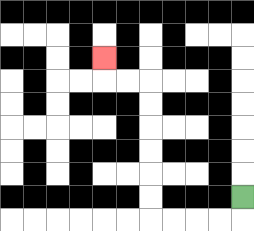{'start': '[10, 8]', 'end': '[4, 2]', 'path_directions': 'D,L,L,L,L,U,U,U,U,U,U,L,L,U', 'path_coordinates': '[[10, 8], [10, 9], [9, 9], [8, 9], [7, 9], [6, 9], [6, 8], [6, 7], [6, 6], [6, 5], [6, 4], [6, 3], [5, 3], [4, 3], [4, 2]]'}